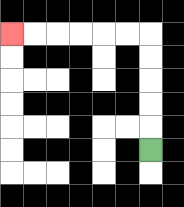{'start': '[6, 6]', 'end': '[0, 1]', 'path_directions': 'U,U,U,U,U,L,L,L,L,L,L', 'path_coordinates': '[[6, 6], [6, 5], [6, 4], [6, 3], [6, 2], [6, 1], [5, 1], [4, 1], [3, 1], [2, 1], [1, 1], [0, 1]]'}